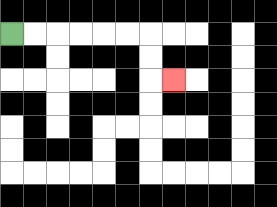{'start': '[0, 1]', 'end': '[7, 3]', 'path_directions': 'R,R,R,R,R,R,D,D,R', 'path_coordinates': '[[0, 1], [1, 1], [2, 1], [3, 1], [4, 1], [5, 1], [6, 1], [6, 2], [6, 3], [7, 3]]'}